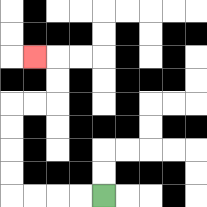{'start': '[4, 8]', 'end': '[1, 2]', 'path_directions': 'L,L,L,L,U,U,U,U,R,R,U,U,L', 'path_coordinates': '[[4, 8], [3, 8], [2, 8], [1, 8], [0, 8], [0, 7], [0, 6], [0, 5], [0, 4], [1, 4], [2, 4], [2, 3], [2, 2], [1, 2]]'}